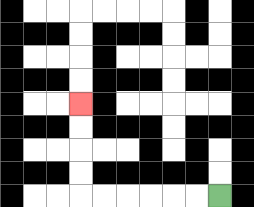{'start': '[9, 8]', 'end': '[3, 4]', 'path_directions': 'L,L,L,L,L,L,U,U,U,U', 'path_coordinates': '[[9, 8], [8, 8], [7, 8], [6, 8], [5, 8], [4, 8], [3, 8], [3, 7], [3, 6], [3, 5], [3, 4]]'}